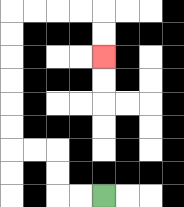{'start': '[4, 8]', 'end': '[4, 2]', 'path_directions': 'L,L,U,U,L,L,U,U,U,U,U,U,R,R,R,R,D,D', 'path_coordinates': '[[4, 8], [3, 8], [2, 8], [2, 7], [2, 6], [1, 6], [0, 6], [0, 5], [0, 4], [0, 3], [0, 2], [0, 1], [0, 0], [1, 0], [2, 0], [3, 0], [4, 0], [4, 1], [4, 2]]'}